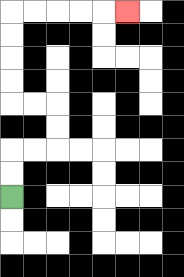{'start': '[0, 8]', 'end': '[5, 0]', 'path_directions': 'U,U,R,R,U,U,L,L,U,U,U,U,R,R,R,R,R', 'path_coordinates': '[[0, 8], [0, 7], [0, 6], [1, 6], [2, 6], [2, 5], [2, 4], [1, 4], [0, 4], [0, 3], [0, 2], [0, 1], [0, 0], [1, 0], [2, 0], [3, 0], [4, 0], [5, 0]]'}